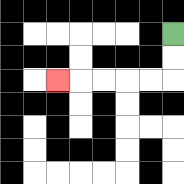{'start': '[7, 1]', 'end': '[2, 3]', 'path_directions': 'D,D,L,L,L,L,L', 'path_coordinates': '[[7, 1], [7, 2], [7, 3], [6, 3], [5, 3], [4, 3], [3, 3], [2, 3]]'}